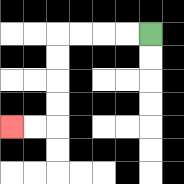{'start': '[6, 1]', 'end': '[0, 5]', 'path_directions': 'L,L,L,L,D,D,D,D,L,L', 'path_coordinates': '[[6, 1], [5, 1], [4, 1], [3, 1], [2, 1], [2, 2], [2, 3], [2, 4], [2, 5], [1, 5], [0, 5]]'}